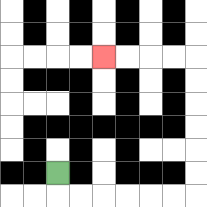{'start': '[2, 7]', 'end': '[4, 2]', 'path_directions': 'D,R,R,R,R,R,R,U,U,U,U,U,U,L,L,L,L', 'path_coordinates': '[[2, 7], [2, 8], [3, 8], [4, 8], [5, 8], [6, 8], [7, 8], [8, 8], [8, 7], [8, 6], [8, 5], [8, 4], [8, 3], [8, 2], [7, 2], [6, 2], [5, 2], [4, 2]]'}